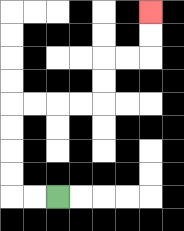{'start': '[2, 8]', 'end': '[6, 0]', 'path_directions': 'L,L,U,U,U,U,R,R,R,R,U,U,R,R,U,U', 'path_coordinates': '[[2, 8], [1, 8], [0, 8], [0, 7], [0, 6], [0, 5], [0, 4], [1, 4], [2, 4], [3, 4], [4, 4], [4, 3], [4, 2], [5, 2], [6, 2], [6, 1], [6, 0]]'}